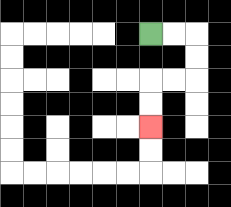{'start': '[6, 1]', 'end': '[6, 5]', 'path_directions': 'R,R,D,D,L,L,D,D', 'path_coordinates': '[[6, 1], [7, 1], [8, 1], [8, 2], [8, 3], [7, 3], [6, 3], [6, 4], [6, 5]]'}